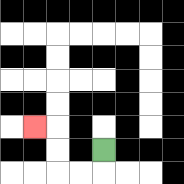{'start': '[4, 6]', 'end': '[1, 5]', 'path_directions': 'D,L,L,U,U,L', 'path_coordinates': '[[4, 6], [4, 7], [3, 7], [2, 7], [2, 6], [2, 5], [1, 5]]'}